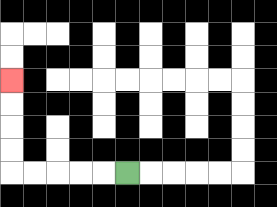{'start': '[5, 7]', 'end': '[0, 3]', 'path_directions': 'L,L,L,L,L,U,U,U,U', 'path_coordinates': '[[5, 7], [4, 7], [3, 7], [2, 7], [1, 7], [0, 7], [0, 6], [0, 5], [0, 4], [0, 3]]'}